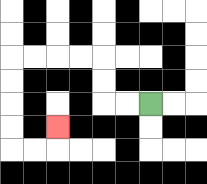{'start': '[6, 4]', 'end': '[2, 5]', 'path_directions': 'L,L,U,U,L,L,L,L,D,D,D,D,R,R,U', 'path_coordinates': '[[6, 4], [5, 4], [4, 4], [4, 3], [4, 2], [3, 2], [2, 2], [1, 2], [0, 2], [0, 3], [0, 4], [0, 5], [0, 6], [1, 6], [2, 6], [2, 5]]'}